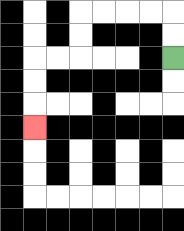{'start': '[7, 2]', 'end': '[1, 5]', 'path_directions': 'U,U,L,L,L,L,D,D,L,L,D,D,D', 'path_coordinates': '[[7, 2], [7, 1], [7, 0], [6, 0], [5, 0], [4, 0], [3, 0], [3, 1], [3, 2], [2, 2], [1, 2], [1, 3], [1, 4], [1, 5]]'}